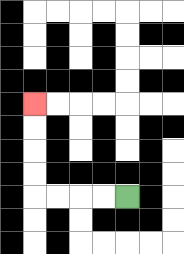{'start': '[5, 8]', 'end': '[1, 4]', 'path_directions': 'L,L,L,L,U,U,U,U', 'path_coordinates': '[[5, 8], [4, 8], [3, 8], [2, 8], [1, 8], [1, 7], [1, 6], [1, 5], [1, 4]]'}